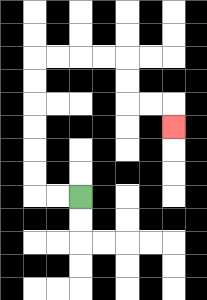{'start': '[3, 8]', 'end': '[7, 5]', 'path_directions': 'L,L,U,U,U,U,U,U,R,R,R,R,D,D,R,R,D', 'path_coordinates': '[[3, 8], [2, 8], [1, 8], [1, 7], [1, 6], [1, 5], [1, 4], [1, 3], [1, 2], [2, 2], [3, 2], [4, 2], [5, 2], [5, 3], [5, 4], [6, 4], [7, 4], [7, 5]]'}